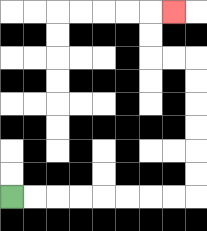{'start': '[0, 8]', 'end': '[7, 0]', 'path_directions': 'R,R,R,R,R,R,R,R,U,U,U,U,U,U,L,L,U,U,R', 'path_coordinates': '[[0, 8], [1, 8], [2, 8], [3, 8], [4, 8], [5, 8], [6, 8], [7, 8], [8, 8], [8, 7], [8, 6], [8, 5], [8, 4], [8, 3], [8, 2], [7, 2], [6, 2], [6, 1], [6, 0], [7, 0]]'}